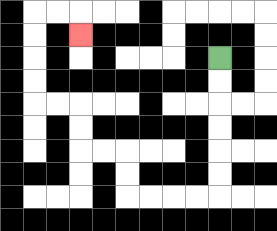{'start': '[9, 2]', 'end': '[3, 1]', 'path_directions': 'D,D,D,D,D,D,L,L,L,L,U,U,L,L,U,U,L,L,U,U,U,U,R,R,D', 'path_coordinates': '[[9, 2], [9, 3], [9, 4], [9, 5], [9, 6], [9, 7], [9, 8], [8, 8], [7, 8], [6, 8], [5, 8], [5, 7], [5, 6], [4, 6], [3, 6], [3, 5], [3, 4], [2, 4], [1, 4], [1, 3], [1, 2], [1, 1], [1, 0], [2, 0], [3, 0], [3, 1]]'}